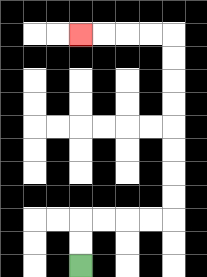{'start': '[3, 11]', 'end': '[3, 1]', 'path_directions': 'U,U,R,R,R,R,U,U,U,U,U,U,U,U,L,L,L,L', 'path_coordinates': '[[3, 11], [3, 10], [3, 9], [4, 9], [5, 9], [6, 9], [7, 9], [7, 8], [7, 7], [7, 6], [7, 5], [7, 4], [7, 3], [7, 2], [7, 1], [6, 1], [5, 1], [4, 1], [3, 1]]'}